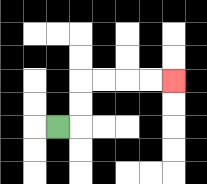{'start': '[2, 5]', 'end': '[7, 3]', 'path_directions': 'R,U,U,R,R,R,R', 'path_coordinates': '[[2, 5], [3, 5], [3, 4], [3, 3], [4, 3], [5, 3], [6, 3], [7, 3]]'}